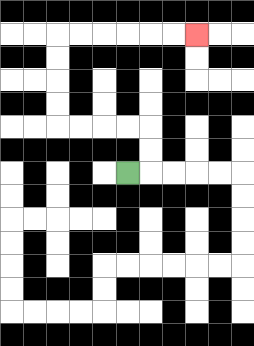{'start': '[5, 7]', 'end': '[8, 1]', 'path_directions': 'R,U,U,L,L,L,L,U,U,U,U,R,R,R,R,R,R', 'path_coordinates': '[[5, 7], [6, 7], [6, 6], [6, 5], [5, 5], [4, 5], [3, 5], [2, 5], [2, 4], [2, 3], [2, 2], [2, 1], [3, 1], [4, 1], [5, 1], [6, 1], [7, 1], [8, 1]]'}